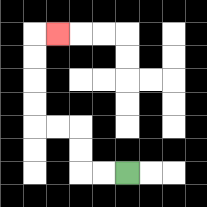{'start': '[5, 7]', 'end': '[2, 1]', 'path_directions': 'L,L,U,U,L,L,U,U,U,U,R', 'path_coordinates': '[[5, 7], [4, 7], [3, 7], [3, 6], [3, 5], [2, 5], [1, 5], [1, 4], [1, 3], [1, 2], [1, 1], [2, 1]]'}